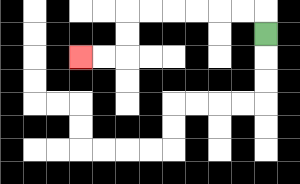{'start': '[11, 1]', 'end': '[3, 2]', 'path_directions': 'U,L,L,L,L,L,L,D,D,L,L', 'path_coordinates': '[[11, 1], [11, 0], [10, 0], [9, 0], [8, 0], [7, 0], [6, 0], [5, 0], [5, 1], [5, 2], [4, 2], [3, 2]]'}